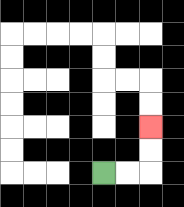{'start': '[4, 7]', 'end': '[6, 5]', 'path_directions': 'R,R,U,U', 'path_coordinates': '[[4, 7], [5, 7], [6, 7], [6, 6], [6, 5]]'}